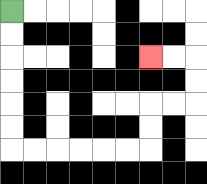{'start': '[0, 0]', 'end': '[6, 2]', 'path_directions': 'D,D,D,D,D,D,R,R,R,R,R,R,U,U,R,R,U,U,L,L', 'path_coordinates': '[[0, 0], [0, 1], [0, 2], [0, 3], [0, 4], [0, 5], [0, 6], [1, 6], [2, 6], [3, 6], [4, 6], [5, 6], [6, 6], [6, 5], [6, 4], [7, 4], [8, 4], [8, 3], [8, 2], [7, 2], [6, 2]]'}